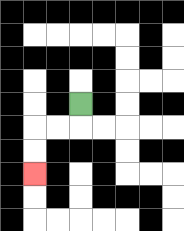{'start': '[3, 4]', 'end': '[1, 7]', 'path_directions': 'D,L,L,D,D', 'path_coordinates': '[[3, 4], [3, 5], [2, 5], [1, 5], [1, 6], [1, 7]]'}